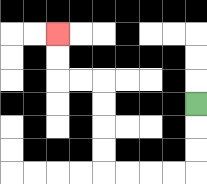{'start': '[8, 4]', 'end': '[2, 1]', 'path_directions': 'D,D,D,L,L,L,L,U,U,U,U,L,L,U,U', 'path_coordinates': '[[8, 4], [8, 5], [8, 6], [8, 7], [7, 7], [6, 7], [5, 7], [4, 7], [4, 6], [4, 5], [4, 4], [4, 3], [3, 3], [2, 3], [2, 2], [2, 1]]'}